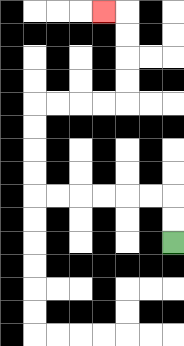{'start': '[7, 10]', 'end': '[4, 0]', 'path_directions': 'U,U,L,L,L,L,L,L,U,U,U,U,R,R,R,R,U,U,U,U,L', 'path_coordinates': '[[7, 10], [7, 9], [7, 8], [6, 8], [5, 8], [4, 8], [3, 8], [2, 8], [1, 8], [1, 7], [1, 6], [1, 5], [1, 4], [2, 4], [3, 4], [4, 4], [5, 4], [5, 3], [5, 2], [5, 1], [5, 0], [4, 0]]'}